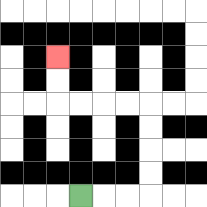{'start': '[3, 8]', 'end': '[2, 2]', 'path_directions': 'R,R,R,U,U,U,U,L,L,L,L,U,U', 'path_coordinates': '[[3, 8], [4, 8], [5, 8], [6, 8], [6, 7], [6, 6], [6, 5], [6, 4], [5, 4], [4, 4], [3, 4], [2, 4], [2, 3], [2, 2]]'}